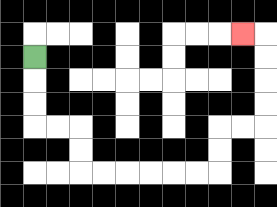{'start': '[1, 2]', 'end': '[10, 1]', 'path_directions': 'D,D,D,R,R,D,D,R,R,R,R,R,R,U,U,R,R,U,U,U,U,L', 'path_coordinates': '[[1, 2], [1, 3], [1, 4], [1, 5], [2, 5], [3, 5], [3, 6], [3, 7], [4, 7], [5, 7], [6, 7], [7, 7], [8, 7], [9, 7], [9, 6], [9, 5], [10, 5], [11, 5], [11, 4], [11, 3], [11, 2], [11, 1], [10, 1]]'}